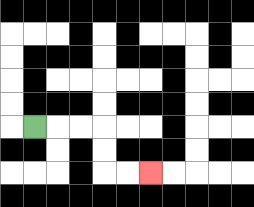{'start': '[1, 5]', 'end': '[6, 7]', 'path_directions': 'R,R,R,D,D,R,R', 'path_coordinates': '[[1, 5], [2, 5], [3, 5], [4, 5], [4, 6], [4, 7], [5, 7], [6, 7]]'}